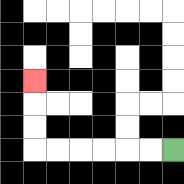{'start': '[7, 6]', 'end': '[1, 3]', 'path_directions': 'L,L,L,L,L,L,U,U,U', 'path_coordinates': '[[7, 6], [6, 6], [5, 6], [4, 6], [3, 6], [2, 6], [1, 6], [1, 5], [1, 4], [1, 3]]'}